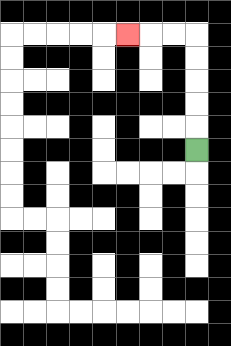{'start': '[8, 6]', 'end': '[5, 1]', 'path_directions': 'U,U,U,U,U,L,L,L', 'path_coordinates': '[[8, 6], [8, 5], [8, 4], [8, 3], [8, 2], [8, 1], [7, 1], [6, 1], [5, 1]]'}